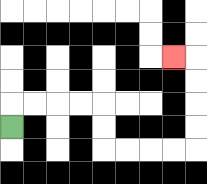{'start': '[0, 5]', 'end': '[7, 2]', 'path_directions': 'U,R,R,R,R,D,D,R,R,R,R,U,U,U,U,L', 'path_coordinates': '[[0, 5], [0, 4], [1, 4], [2, 4], [3, 4], [4, 4], [4, 5], [4, 6], [5, 6], [6, 6], [7, 6], [8, 6], [8, 5], [8, 4], [8, 3], [8, 2], [7, 2]]'}